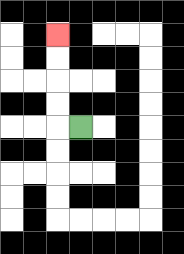{'start': '[3, 5]', 'end': '[2, 1]', 'path_directions': 'L,U,U,U,U', 'path_coordinates': '[[3, 5], [2, 5], [2, 4], [2, 3], [2, 2], [2, 1]]'}